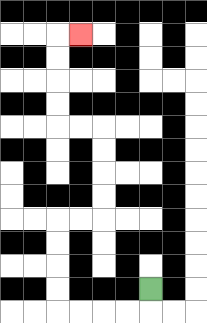{'start': '[6, 12]', 'end': '[3, 1]', 'path_directions': 'D,L,L,L,L,U,U,U,U,R,R,U,U,U,U,L,L,U,U,U,U,R', 'path_coordinates': '[[6, 12], [6, 13], [5, 13], [4, 13], [3, 13], [2, 13], [2, 12], [2, 11], [2, 10], [2, 9], [3, 9], [4, 9], [4, 8], [4, 7], [4, 6], [4, 5], [3, 5], [2, 5], [2, 4], [2, 3], [2, 2], [2, 1], [3, 1]]'}